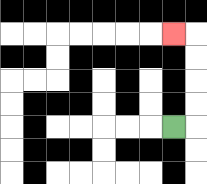{'start': '[7, 5]', 'end': '[7, 1]', 'path_directions': 'R,U,U,U,U,L', 'path_coordinates': '[[7, 5], [8, 5], [8, 4], [8, 3], [8, 2], [8, 1], [7, 1]]'}